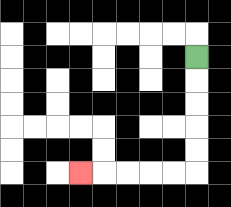{'start': '[8, 2]', 'end': '[3, 7]', 'path_directions': 'D,D,D,D,D,L,L,L,L,L', 'path_coordinates': '[[8, 2], [8, 3], [8, 4], [8, 5], [8, 6], [8, 7], [7, 7], [6, 7], [5, 7], [4, 7], [3, 7]]'}